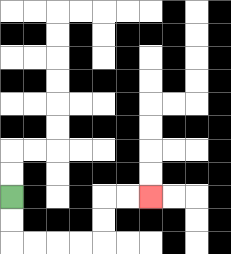{'start': '[0, 8]', 'end': '[6, 8]', 'path_directions': 'D,D,R,R,R,R,U,U,R,R', 'path_coordinates': '[[0, 8], [0, 9], [0, 10], [1, 10], [2, 10], [3, 10], [4, 10], [4, 9], [4, 8], [5, 8], [6, 8]]'}